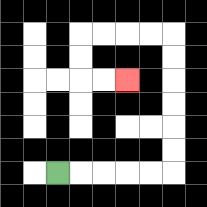{'start': '[2, 7]', 'end': '[5, 3]', 'path_directions': 'R,R,R,R,R,U,U,U,U,U,U,L,L,L,L,D,D,R,R', 'path_coordinates': '[[2, 7], [3, 7], [4, 7], [5, 7], [6, 7], [7, 7], [7, 6], [7, 5], [7, 4], [7, 3], [7, 2], [7, 1], [6, 1], [5, 1], [4, 1], [3, 1], [3, 2], [3, 3], [4, 3], [5, 3]]'}